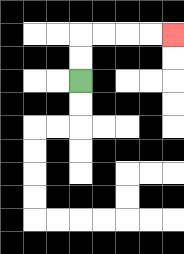{'start': '[3, 3]', 'end': '[7, 1]', 'path_directions': 'U,U,R,R,R,R', 'path_coordinates': '[[3, 3], [3, 2], [3, 1], [4, 1], [5, 1], [6, 1], [7, 1]]'}